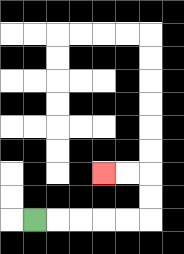{'start': '[1, 9]', 'end': '[4, 7]', 'path_directions': 'R,R,R,R,R,U,U,L,L', 'path_coordinates': '[[1, 9], [2, 9], [3, 9], [4, 9], [5, 9], [6, 9], [6, 8], [6, 7], [5, 7], [4, 7]]'}